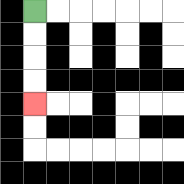{'start': '[1, 0]', 'end': '[1, 4]', 'path_directions': 'D,D,D,D', 'path_coordinates': '[[1, 0], [1, 1], [1, 2], [1, 3], [1, 4]]'}